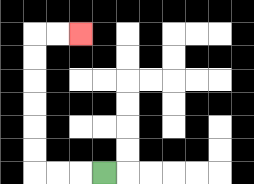{'start': '[4, 7]', 'end': '[3, 1]', 'path_directions': 'L,L,L,U,U,U,U,U,U,R,R', 'path_coordinates': '[[4, 7], [3, 7], [2, 7], [1, 7], [1, 6], [1, 5], [1, 4], [1, 3], [1, 2], [1, 1], [2, 1], [3, 1]]'}